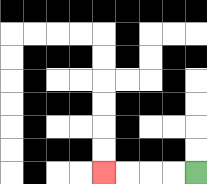{'start': '[8, 7]', 'end': '[4, 7]', 'path_directions': 'L,L,L,L', 'path_coordinates': '[[8, 7], [7, 7], [6, 7], [5, 7], [4, 7]]'}